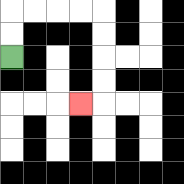{'start': '[0, 2]', 'end': '[3, 4]', 'path_directions': 'U,U,R,R,R,R,D,D,D,D,L', 'path_coordinates': '[[0, 2], [0, 1], [0, 0], [1, 0], [2, 0], [3, 0], [4, 0], [4, 1], [4, 2], [4, 3], [4, 4], [3, 4]]'}